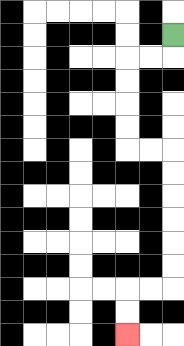{'start': '[7, 1]', 'end': '[5, 14]', 'path_directions': 'D,L,L,D,D,D,D,R,R,D,D,D,D,D,D,L,L,D,D', 'path_coordinates': '[[7, 1], [7, 2], [6, 2], [5, 2], [5, 3], [5, 4], [5, 5], [5, 6], [6, 6], [7, 6], [7, 7], [7, 8], [7, 9], [7, 10], [7, 11], [7, 12], [6, 12], [5, 12], [5, 13], [5, 14]]'}